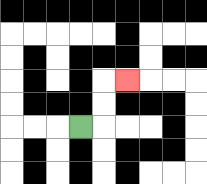{'start': '[3, 5]', 'end': '[5, 3]', 'path_directions': 'R,U,U,R', 'path_coordinates': '[[3, 5], [4, 5], [4, 4], [4, 3], [5, 3]]'}